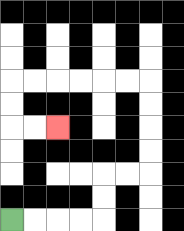{'start': '[0, 9]', 'end': '[2, 5]', 'path_directions': 'R,R,R,R,U,U,R,R,U,U,U,U,L,L,L,L,L,L,D,D,R,R', 'path_coordinates': '[[0, 9], [1, 9], [2, 9], [3, 9], [4, 9], [4, 8], [4, 7], [5, 7], [6, 7], [6, 6], [6, 5], [6, 4], [6, 3], [5, 3], [4, 3], [3, 3], [2, 3], [1, 3], [0, 3], [0, 4], [0, 5], [1, 5], [2, 5]]'}